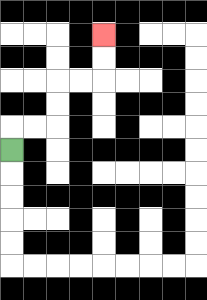{'start': '[0, 6]', 'end': '[4, 1]', 'path_directions': 'U,R,R,U,U,R,R,U,U', 'path_coordinates': '[[0, 6], [0, 5], [1, 5], [2, 5], [2, 4], [2, 3], [3, 3], [4, 3], [4, 2], [4, 1]]'}